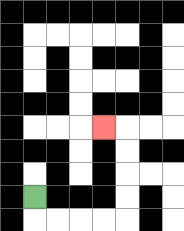{'start': '[1, 8]', 'end': '[4, 5]', 'path_directions': 'D,R,R,R,R,U,U,U,U,L', 'path_coordinates': '[[1, 8], [1, 9], [2, 9], [3, 9], [4, 9], [5, 9], [5, 8], [5, 7], [5, 6], [5, 5], [4, 5]]'}